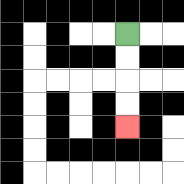{'start': '[5, 1]', 'end': '[5, 5]', 'path_directions': 'D,D,D,D', 'path_coordinates': '[[5, 1], [5, 2], [5, 3], [5, 4], [5, 5]]'}